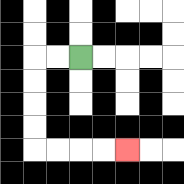{'start': '[3, 2]', 'end': '[5, 6]', 'path_directions': 'L,L,D,D,D,D,R,R,R,R', 'path_coordinates': '[[3, 2], [2, 2], [1, 2], [1, 3], [1, 4], [1, 5], [1, 6], [2, 6], [3, 6], [4, 6], [5, 6]]'}